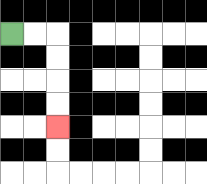{'start': '[0, 1]', 'end': '[2, 5]', 'path_directions': 'R,R,D,D,D,D', 'path_coordinates': '[[0, 1], [1, 1], [2, 1], [2, 2], [2, 3], [2, 4], [2, 5]]'}